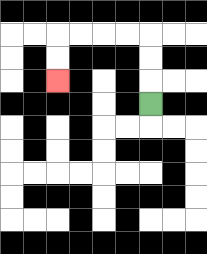{'start': '[6, 4]', 'end': '[2, 3]', 'path_directions': 'U,U,U,L,L,L,L,D,D', 'path_coordinates': '[[6, 4], [6, 3], [6, 2], [6, 1], [5, 1], [4, 1], [3, 1], [2, 1], [2, 2], [2, 3]]'}